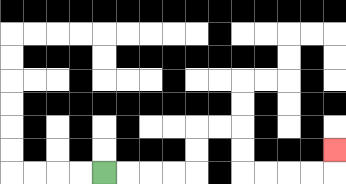{'start': '[4, 7]', 'end': '[14, 6]', 'path_directions': 'R,R,R,R,U,U,R,R,D,D,R,R,R,R,U', 'path_coordinates': '[[4, 7], [5, 7], [6, 7], [7, 7], [8, 7], [8, 6], [8, 5], [9, 5], [10, 5], [10, 6], [10, 7], [11, 7], [12, 7], [13, 7], [14, 7], [14, 6]]'}